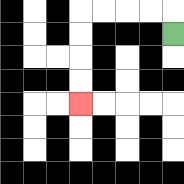{'start': '[7, 1]', 'end': '[3, 4]', 'path_directions': 'U,L,L,L,L,D,D,D,D', 'path_coordinates': '[[7, 1], [7, 0], [6, 0], [5, 0], [4, 0], [3, 0], [3, 1], [3, 2], [3, 3], [3, 4]]'}